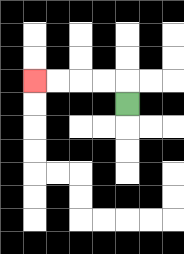{'start': '[5, 4]', 'end': '[1, 3]', 'path_directions': 'U,L,L,L,L', 'path_coordinates': '[[5, 4], [5, 3], [4, 3], [3, 3], [2, 3], [1, 3]]'}